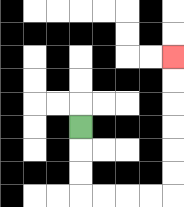{'start': '[3, 5]', 'end': '[7, 2]', 'path_directions': 'D,D,D,R,R,R,R,U,U,U,U,U,U', 'path_coordinates': '[[3, 5], [3, 6], [3, 7], [3, 8], [4, 8], [5, 8], [6, 8], [7, 8], [7, 7], [7, 6], [7, 5], [7, 4], [7, 3], [7, 2]]'}